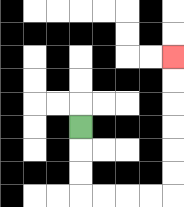{'start': '[3, 5]', 'end': '[7, 2]', 'path_directions': 'D,D,D,R,R,R,R,U,U,U,U,U,U', 'path_coordinates': '[[3, 5], [3, 6], [3, 7], [3, 8], [4, 8], [5, 8], [6, 8], [7, 8], [7, 7], [7, 6], [7, 5], [7, 4], [7, 3], [7, 2]]'}